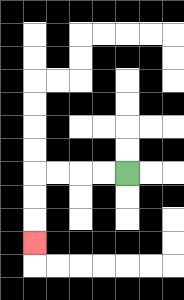{'start': '[5, 7]', 'end': '[1, 10]', 'path_directions': 'L,L,L,L,D,D,D', 'path_coordinates': '[[5, 7], [4, 7], [3, 7], [2, 7], [1, 7], [1, 8], [1, 9], [1, 10]]'}